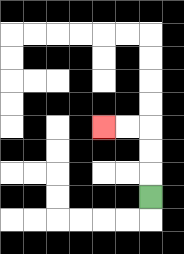{'start': '[6, 8]', 'end': '[4, 5]', 'path_directions': 'U,U,U,L,L', 'path_coordinates': '[[6, 8], [6, 7], [6, 6], [6, 5], [5, 5], [4, 5]]'}